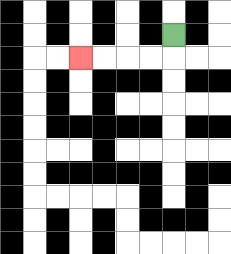{'start': '[7, 1]', 'end': '[3, 2]', 'path_directions': 'D,L,L,L,L', 'path_coordinates': '[[7, 1], [7, 2], [6, 2], [5, 2], [4, 2], [3, 2]]'}